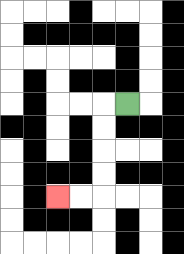{'start': '[5, 4]', 'end': '[2, 8]', 'path_directions': 'L,D,D,D,D,L,L', 'path_coordinates': '[[5, 4], [4, 4], [4, 5], [4, 6], [4, 7], [4, 8], [3, 8], [2, 8]]'}